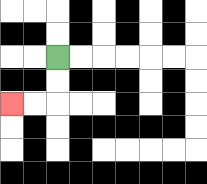{'start': '[2, 2]', 'end': '[0, 4]', 'path_directions': 'D,D,L,L', 'path_coordinates': '[[2, 2], [2, 3], [2, 4], [1, 4], [0, 4]]'}